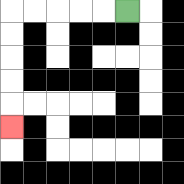{'start': '[5, 0]', 'end': '[0, 5]', 'path_directions': 'L,L,L,L,L,D,D,D,D,D', 'path_coordinates': '[[5, 0], [4, 0], [3, 0], [2, 0], [1, 0], [0, 0], [0, 1], [0, 2], [0, 3], [0, 4], [0, 5]]'}